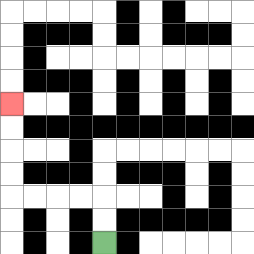{'start': '[4, 10]', 'end': '[0, 4]', 'path_directions': 'U,U,L,L,L,L,U,U,U,U', 'path_coordinates': '[[4, 10], [4, 9], [4, 8], [3, 8], [2, 8], [1, 8], [0, 8], [0, 7], [0, 6], [0, 5], [0, 4]]'}